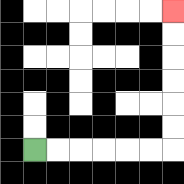{'start': '[1, 6]', 'end': '[7, 0]', 'path_directions': 'R,R,R,R,R,R,U,U,U,U,U,U', 'path_coordinates': '[[1, 6], [2, 6], [3, 6], [4, 6], [5, 6], [6, 6], [7, 6], [7, 5], [7, 4], [7, 3], [7, 2], [7, 1], [7, 0]]'}